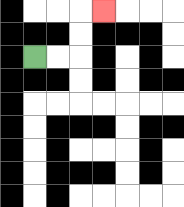{'start': '[1, 2]', 'end': '[4, 0]', 'path_directions': 'R,R,U,U,R', 'path_coordinates': '[[1, 2], [2, 2], [3, 2], [3, 1], [3, 0], [4, 0]]'}